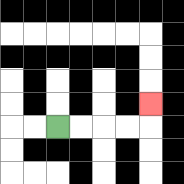{'start': '[2, 5]', 'end': '[6, 4]', 'path_directions': 'R,R,R,R,U', 'path_coordinates': '[[2, 5], [3, 5], [4, 5], [5, 5], [6, 5], [6, 4]]'}